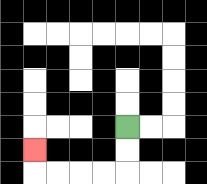{'start': '[5, 5]', 'end': '[1, 6]', 'path_directions': 'D,D,L,L,L,L,U', 'path_coordinates': '[[5, 5], [5, 6], [5, 7], [4, 7], [3, 7], [2, 7], [1, 7], [1, 6]]'}